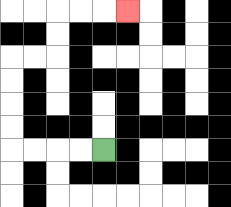{'start': '[4, 6]', 'end': '[5, 0]', 'path_directions': 'L,L,L,L,U,U,U,U,R,R,U,U,R,R,R', 'path_coordinates': '[[4, 6], [3, 6], [2, 6], [1, 6], [0, 6], [0, 5], [0, 4], [0, 3], [0, 2], [1, 2], [2, 2], [2, 1], [2, 0], [3, 0], [4, 0], [5, 0]]'}